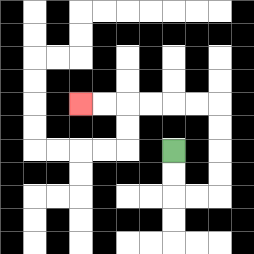{'start': '[7, 6]', 'end': '[3, 4]', 'path_directions': 'D,D,R,R,U,U,U,U,L,L,L,L,L,L', 'path_coordinates': '[[7, 6], [7, 7], [7, 8], [8, 8], [9, 8], [9, 7], [9, 6], [9, 5], [9, 4], [8, 4], [7, 4], [6, 4], [5, 4], [4, 4], [3, 4]]'}